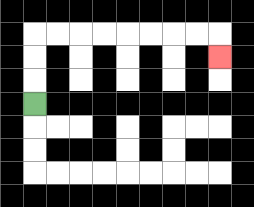{'start': '[1, 4]', 'end': '[9, 2]', 'path_directions': 'U,U,U,R,R,R,R,R,R,R,R,D', 'path_coordinates': '[[1, 4], [1, 3], [1, 2], [1, 1], [2, 1], [3, 1], [4, 1], [5, 1], [6, 1], [7, 1], [8, 1], [9, 1], [9, 2]]'}